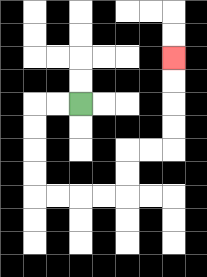{'start': '[3, 4]', 'end': '[7, 2]', 'path_directions': 'L,L,D,D,D,D,R,R,R,R,U,U,R,R,U,U,U,U', 'path_coordinates': '[[3, 4], [2, 4], [1, 4], [1, 5], [1, 6], [1, 7], [1, 8], [2, 8], [3, 8], [4, 8], [5, 8], [5, 7], [5, 6], [6, 6], [7, 6], [7, 5], [7, 4], [7, 3], [7, 2]]'}